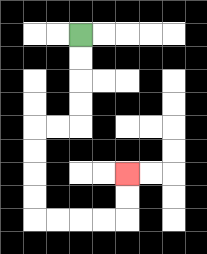{'start': '[3, 1]', 'end': '[5, 7]', 'path_directions': 'D,D,D,D,L,L,D,D,D,D,R,R,R,R,U,U', 'path_coordinates': '[[3, 1], [3, 2], [3, 3], [3, 4], [3, 5], [2, 5], [1, 5], [1, 6], [1, 7], [1, 8], [1, 9], [2, 9], [3, 9], [4, 9], [5, 9], [5, 8], [5, 7]]'}